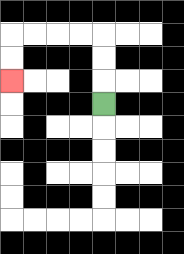{'start': '[4, 4]', 'end': '[0, 3]', 'path_directions': 'U,U,U,L,L,L,L,D,D', 'path_coordinates': '[[4, 4], [4, 3], [4, 2], [4, 1], [3, 1], [2, 1], [1, 1], [0, 1], [0, 2], [0, 3]]'}